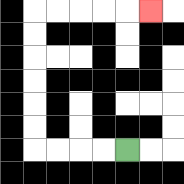{'start': '[5, 6]', 'end': '[6, 0]', 'path_directions': 'L,L,L,L,U,U,U,U,U,U,R,R,R,R,R', 'path_coordinates': '[[5, 6], [4, 6], [3, 6], [2, 6], [1, 6], [1, 5], [1, 4], [1, 3], [1, 2], [1, 1], [1, 0], [2, 0], [3, 0], [4, 0], [5, 0], [6, 0]]'}